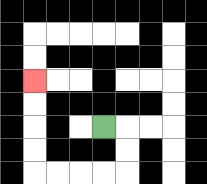{'start': '[4, 5]', 'end': '[1, 3]', 'path_directions': 'R,D,D,L,L,L,L,U,U,U,U', 'path_coordinates': '[[4, 5], [5, 5], [5, 6], [5, 7], [4, 7], [3, 7], [2, 7], [1, 7], [1, 6], [1, 5], [1, 4], [1, 3]]'}